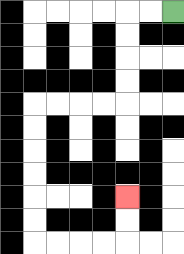{'start': '[7, 0]', 'end': '[5, 8]', 'path_directions': 'L,L,D,D,D,D,L,L,L,L,D,D,D,D,D,D,R,R,R,R,U,U', 'path_coordinates': '[[7, 0], [6, 0], [5, 0], [5, 1], [5, 2], [5, 3], [5, 4], [4, 4], [3, 4], [2, 4], [1, 4], [1, 5], [1, 6], [1, 7], [1, 8], [1, 9], [1, 10], [2, 10], [3, 10], [4, 10], [5, 10], [5, 9], [5, 8]]'}